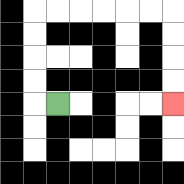{'start': '[2, 4]', 'end': '[7, 4]', 'path_directions': 'L,U,U,U,U,R,R,R,R,R,R,D,D,D,D', 'path_coordinates': '[[2, 4], [1, 4], [1, 3], [1, 2], [1, 1], [1, 0], [2, 0], [3, 0], [4, 0], [5, 0], [6, 0], [7, 0], [7, 1], [7, 2], [7, 3], [7, 4]]'}